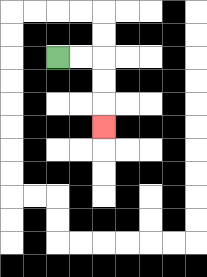{'start': '[2, 2]', 'end': '[4, 5]', 'path_directions': 'R,R,D,D,D', 'path_coordinates': '[[2, 2], [3, 2], [4, 2], [4, 3], [4, 4], [4, 5]]'}